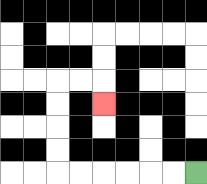{'start': '[8, 7]', 'end': '[4, 4]', 'path_directions': 'L,L,L,L,L,L,U,U,U,U,R,R,D', 'path_coordinates': '[[8, 7], [7, 7], [6, 7], [5, 7], [4, 7], [3, 7], [2, 7], [2, 6], [2, 5], [2, 4], [2, 3], [3, 3], [4, 3], [4, 4]]'}